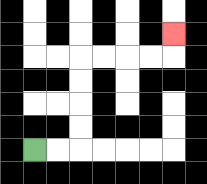{'start': '[1, 6]', 'end': '[7, 1]', 'path_directions': 'R,R,U,U,U,U,R,R,R,R,U', 'path_coordinates': '[[1, 6], [2, 6], [3, 6], [3, 5], [3, 4], [3, 3], [3, 2], [4, 2], [5, 2], [6, 2], [7, 2], [7, 1]]'}